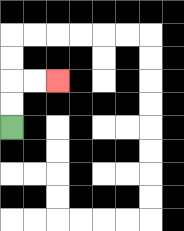{'start': '[0, 5]', 'end': '[2, 3]', 'path_directions': 'U,U,R,R', 'path_coordinates': '[[0, 5], [0, 4], [0, 3], [1, 3], [2, 3]]'}